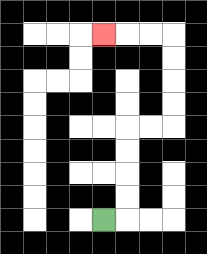{'start': '[4, 9]', 'end': '[4, 1]', 'path_directions': 'R,U,U,U,U,R,R,U,U,U,U,L,L,L', 'path_coordinates': '[[4, 9], [5, 9], [5, 8], [5, 7], [5, 6], [5, 5], [6, 5], [7, 5], [7, 4], [7, 3], [7, 2], [7, 1], [6, 1], [5, 1], [4, 1]]'}